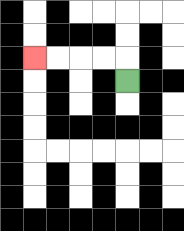{'start': '[5, 3]', 'end': '[1, 2]', 'path_directions': 'U,L,L,L,L', 'path_coordinates': '[[5, 3], [5, 2], [4, 2], [3, 2], [2, 2], [1, 2]]'}